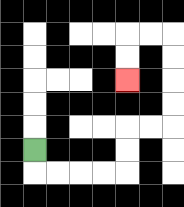{'start': '[1, 6]', 'end': '[5, 3]', 'path_directions': 'D,R,R,R,R,U,U,R,R,U,U,U,U,L,L,D,D', 'path_coordinates': '[[1, 6], [1, 7], [2, 7], [3, 7], [4, 7], [5, 7], [5, 6], [5, 5], [6, 5], [7, 5], [7, 4], [7, 3], [7, 2], [7, 1], [6, 1], [5, 1], [5, 2], [5, 3]]'}